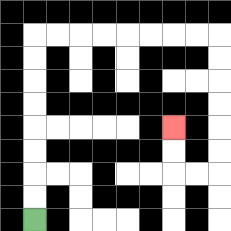{'start': '[1, 9]', 'end': '[7, 5]', 'path_directions': 'U,U,U,U,U,U,U,U,R,R,R,R,R,R,R,R,D,D,D,D,D,D,L,L,U,U', 'path_coordinates': '[[1, 9], [1, 8], [1, 7], [1, 6], [1, 5], [1, 4], [1, 3], [1, 2], [1, 1], [2, 1], [3, 1], [4, 1], [5, 1], [6, 1], [7, 1], [8, 1], [9, 1], [9, 2], [9, 3], [9, 4], [9, 5], [9, 6], [9, 7], [8, 7], [7, 7], [7, 6], [7, 5]]'}